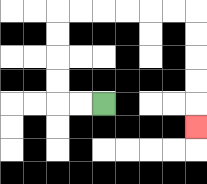{'start': '[4, 4]', 'end': '[8, 5]', 'path_directions': 'L,L,U,U,U,U,R,R,R,R,R,R,D,D,D,D,D', 'path_coordinates': '[[4, 4], [3, 4], [2, 4], [2, 3], [2, 2], [2, 1], [2, 0], [3, 0], [4, 0], [5, 0], [6, 0], [7, 0], [8, 0], [8, 1], [8, 2], [8, 3], [8, 4], [8, 5]]'}